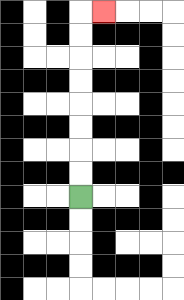{'start': '[3, 8]', 'end': '[4, 0]', 'path_directions': 'U,U,U,U,U,U,U,U,R', 'path_coordinates': '[[3, 8], [3, 7], [3, 6], [3, 5], [3, 4], [3, 3], [3, 2], [3, 1], [3, 0], [4, 0]]'}